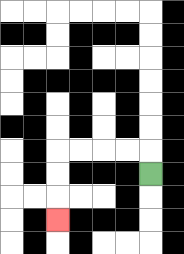{'start': '[6, 7]', 'end': '[2, 9]', 'path_directions': 'U,L,L,L,L,D,D,D', 'path_coordinates': '[[6, 7], [6, 6], [5, 6], [4, 6], [3, 6], [2, 6], [2, 7], [2, 8], [2, 9]]'}